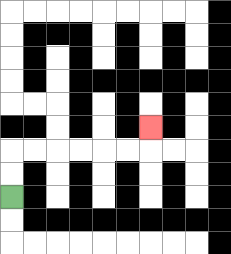{'start': '[0, 8]', 'end': '[6, 5]', 'path_directions': 'U,U,R,R,R,R,R,R,U', 'path_coordinates': '[[0, 8], [0, 7], [0, 6], [1, 6], [2, 6], [3, 6], [4, 6], [5, 6], [6, 6], [6, 5]]'}